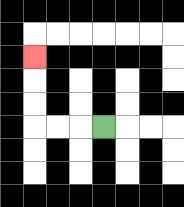{'start': '[4, 5]', 'end': '[1, 2]', 'path_directions': 'L,L,L,U,U,U', 'path_coordinates': '[[4, 5], [3, 5], [2, 5], [1, 5], [1, 4], [1, 3], [1, 2]]'}